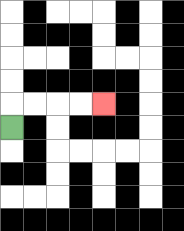{'start': '[0, 5]', 'end': '[4, 4]', 'path_directions': 'U,R,R,R,R', 'path_coordinates': '[[0, 5], [0, 4], [1, 4], [2, 4], [3, 4], [4, 4]]'}